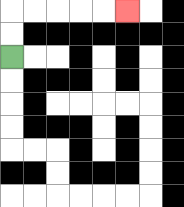{'start': '[0, 2]', 'end': '[5, 0]', 'path_directions': 'U,U,R,R,R,R,R', 'path_coordinates': '[[0, 2], [0, 1], [0, 0], [1, 0], [2, 0], [3, 0], [4, 0], [5, 0]]'}